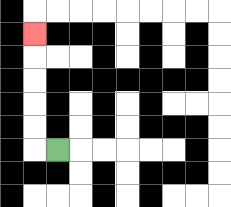{'start': '[2, 6]', 'end': '[1, 1]', 'path_directions': 'L,U,U,U,U,U', 'path_coordinates': '[[2, 6], [1, 6], [1, 5], [1, 4], [1, 3], [1, 2], [1, 1]]'}